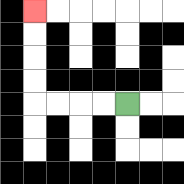{'start': '[5, 4]', 'end': '[1, 0]', 'path_directions': 'L,L,L,L,U,U,U,U', 'path_coordinates': '[[5, 4], [4, 4], [3, 4], [2, 4], [1, 4], [1, 3], [1, 2], [1, 1], [1, 0]]'}